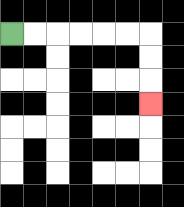{'start': '[0, 1]', 'end': '[6, 4]', 'path_directions': 'R,R,R,R,R,R,D,D,D', 'path_coordinates': '[[0, 1], [1, 1], [2, 1], [3, 1], [4, 1], [5, 1], [6, 1], [6, 2], [6, 3], [6, 4]]'}